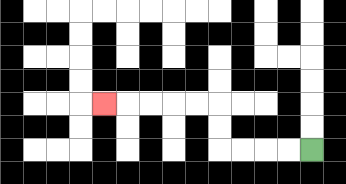{'start': '[13, 6]', 'end': '[4, 4]', 'path_directions': 'L,L,L,L,U,U,L,L,L,L,L', 'path_coordinates': '[[13, 6], [12, 6], [11, 6], [10, 6], [9, 6], [9, 5], [9, 4], [8, 4], [7, 4], [6, 4], [5, 4], [4, 4]]'}